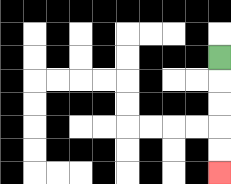{'start': '[9, 2]', 'end': '[9, 7]', 'path_directions': 'D,D,D,D,D', 'path_coordinates': '[[9, 2], [9, 3], [9, 4], [9, 5], [9, 6], [9, 7]]'}